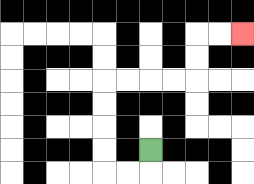{'start': '[6, 6]', 'end': '[10, 1]', 'path_directions': 'D,L,L,U,U,U,U,R,R,R,R,U,U,R,R', 'path_coordinates': '[[6, 6], [6, 7], [5, 7], [4, 7], [4, 6], [4, 5], [4, 4], [4, 3], [5, 3], [6, 3], [7, 3], [8, 3], [8, 2], [8, 1], [9, 1], [10, 1]]'}